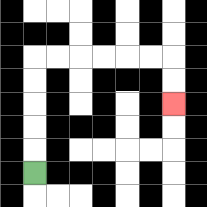{'start': '[1, 7]', 'end': '[7, 4]', 'path_directions': 'U,U,U,U,U,R,R,R,R,R,R,D,D', 'path_coordinates': '[[1, 7], [1, 6], [1, 5], [1, 4], [1, 3], [1, 2], [2, 2], [3, 2], [4, 2], [5, 2], [6, 2], [7, 2], [7, 3], [7, 4]]'}